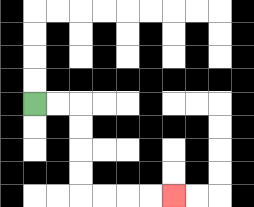{'start': '[1, 4]', 'end': '[7, 8]', 'path_directions': 'R,R,D,D,D,D,R,R,R,R', 'path_coordinates': '[[1, 4], [2, 4], [3, 4], [3, 5], [3, 6], [3, 7], [3, 8], [4, 8], [5, 8], [6, 8], [7, 8]]'}